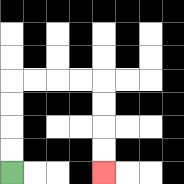{'start': '[0, 7]', 'end': '[4, 7]', 'path_directions': 'U,U,U,U,R,R,R,R,D,D,D,D', 'path_coordinates': '[[0, 7], [0, 6], [0, 5], [0, 4], [0, 3], [1, 3], [2, 3], [3, 3], [4, 3], [4, 4], [4, 5], [4, 6], [4, 7]]'}